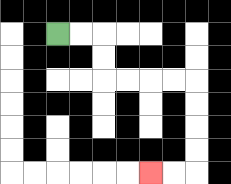{'start': '[2, 1]', 'end': '[6, 7]', 'path_directions': 'R,R,D,D,R,R,R,R,D,D,D,D,L,L', 'path_coordinates': '[[2, 1], [3, 1], [4, 1], [4, 2], [4, 3], [5, 3], [6, 3], [7, 3], [8, 3], [8, 4], [8, 5], [8, 6], [8, 7], [7, 7], [6, 7]]'}